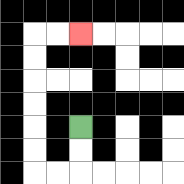{'start': '[3, 5]', 'end': '[3, 1]', 'path_directions': 'D,D,L,L,U,U,U,U,U,U,R,R', 'path_coordinates': '[[3, 5], [3, 6], [3, 7], [2, 7], [1, 7], [1, 6], [1, 5], [1, 4], [1, 3], [1, 2], [1, 1], [2, 1], [3, 1]]'}